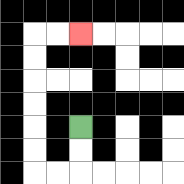{'start': '[3, 5]', 'end': '[3, 1]', 'path_directions': 'D,D,L,L,U,U,U,U,U,U,R,R', 'path_coordinates': '[[3, 5], [3, 6], [3, 7], [2, 7], [1, 7], [1, 6], [1, 5], [1, 4], [1, 3], [1, 2], [1, 1], [2, 1], [3, 1]]'}